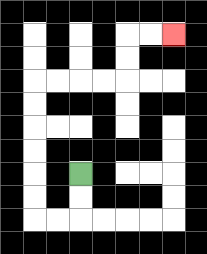{'start': '[3, 7]', 'end': '[7, 1]', 'path_directions': 'D,D,L,L,U,U,U,U,U,U,R,R,R,R,U,U,R,R', 'path_coordinates': '[[3, 7], [3, 8], [3, 9], [2, 9], [1, 9], [1, 8], [1, 7], [1, 6], [1, 5], [1, 4], [1, 3], [2, 3], [3, 3], [4, 3], [5, 3], [5, 2], [5, 1], [6, 1], [7, 1]]'}